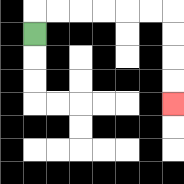{'start': '[1, 1]', 'end': '[7, 4]', 'path_directions': 'U,R,R,R,R,R,R,D,D,D,D', 'path_coordinates': '[[1, 1], [1, 0], [2, 0], [3, 0], [4, 0], [5, 0], [6, 0], [7, 0], [7, 1], [7, 2], [7, 3], [7, 4]]'}